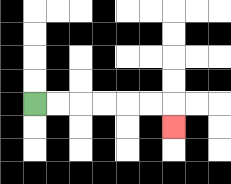{'start': '[1, 4]', 'end': '[7, 5]', 'path_directions': 'R,R,R,R,R,R,D', 'path_coordinates': '[[1, 4], [2, 4], [3, 4], [4, 4], [5, 4], [6, 4], [7, 4], [7, 5]]'}